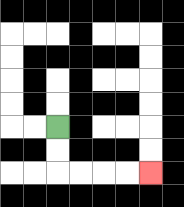{'start': '[2, 5]', 'end': '[6, 7]', 'path_directions': 'D,D,R,R,R,R', 'path_coordinates': '[[2, 5], [2, 6], [2, 7], [3, 7], [4, 7], [5, 7], [6, 7]]'}